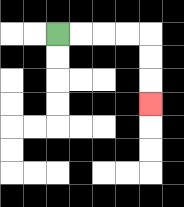{'start': '[2, 1]', 'end': '[6, 4]', 'path_directions': 'R,R,R,R,D,D,D', 'path_coordinates': '[[2, 1], [3, 1], [4, 1], [5, 1], [6, 1], [6, 2], [6, 3], [6, 4]]'}